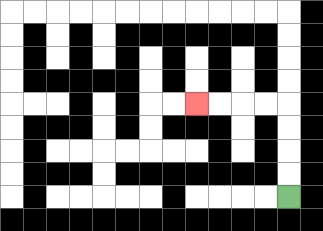{'start': '[12, 8]', 'end': '[8, 4]', 'path_directions': 'U,U,U,U,L,L,L,L', 'path_coordinates': '[[12, 8], [12, 7], [12, 6], [12, 5], [12, 4], [11, 4], [10, 4], [9, 4], [8, 4]]'}